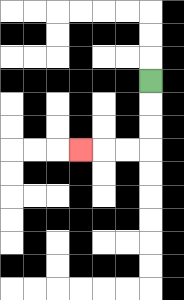{'start': '[6, 3]', 'end': '[3, 6]', 'path_directions': 'D,D,D,L,L,L', 'path_coordinates': '[[6, 3], [6, 4], [6, 5], [6, 6], [5, 6], [4, 6], [3, 6]]'}